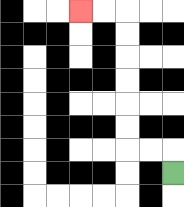{'start': '[7, 7]', 'end': '[3, 0]', 'path_directions': 'U,L,L,U,U,U,U,U,U,L,L', 'path_coordinates': '[[7, 7], [7, 6], [6, 6], [5, 6], [5, 5], [5, 4], [5, 3], [5, 2], [5, 1], [5, 0], [4, 0], [3, 0]]'}